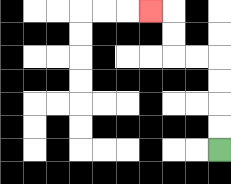{'start': '[9, 6]', 'end': '[6, 0]', 'path_directions': 'U,U,U,U,L,L,U,U,L', 'path_coordinates': '[[9, 6], [9, 5], [9, 4], [9, 3], [9, 2], [8, 2], [7, 2], [7, 1], [7, 0], [6, 0]]'}